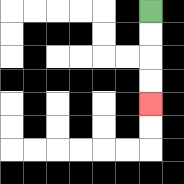{'start': '[6, 0]', 'end': '[6, 4]', 'path_directions': 'D,D,D,D', 'path_coordinates': '[[6, 0], [6, 1], [6, 2], [6, 3], [6, 4]]'}